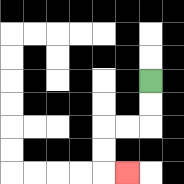{'start': '[6, 3]', 'end': '[5, 7]', 'path_directions': 'D,D,L,L,D,D,R', 'path_coordinates': '[[6, 3], [6, 4], [6, 5], [5, 5], [4, 5], [4, 6], [4, 7], [5, 7]]'}